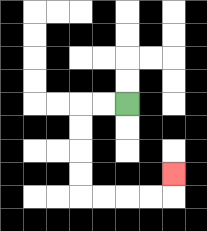{'start': '[5, 4]', 'end': '[7, 7]', 'path_directions': 'L,L,D,D,D,D,R,R,R,R,U', 'path_coordinates': '[[5, 4], [4, 4], [3, 4], [3, 5], [3, 6], [3, 7], [3, 8], [4, 8], [5, 8], [6, 8], [7, 8], [7, 7]]'}